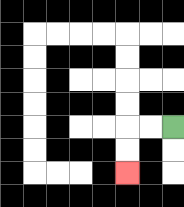{'start': '[7, 5]', 'end': '[5, 7]', 'path_directions': 'L,L,D,D', 'path_coordinates': '[[7, 5], [6, 5], [5, 5], [5, 6], [5, 7]]'}